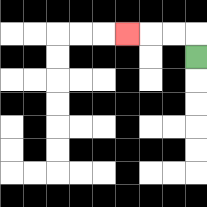{'start': '[8, 2]', 'end': '[5, 1]', 'path_directions': 'U,L,L,L', 'path_coordinates': '[[8, 2], [8, 1], [7, 1], [6, 1], [5, 1]]'}